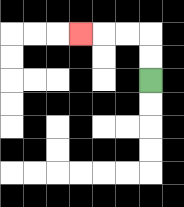{'start': '[6, 3]', 'end': '[3, 1]', 'path_directions': 'U,U,L,L,L', 'path_coordinates': '[[6, 3], [6, 2], [6, 1], [5, 1], [4, 1], [3, 1]]'}